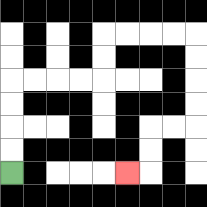{'start': '[0, 7]', 'end': '[5, 7]', 'path_directions': 'U,U,U,U,R,R,R,R,U,U,R,R,R,R,D,D,D,D,L,L,D,D,L', 'path_coordinates': '[[0, 7], [0, 6], [0, 5], [0, 4], [0, 3], [1, 3], [2, 3], [3, 3], [4, 3], [4, 2], [4, 1], [5, 1], [6, 1], [7, 1], [8, 1], [8, 2], [8, 3], [8, 4], [8, 5], [7, 5], [6, 5], [6, 6], [6, 7], [5, 7]]'}